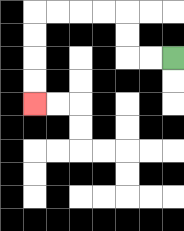{'start': '[7, 2]', 'end': '[1, 4]', 'path_directions': 'L,L,U,U,L,L,L,L,D,D,D,D', 'path_coordinates': '[[7, 2], [6, 2], [5, 2], [5, 1], [5, 0], [4, 0], [3, 0], [2, 0], [1, 0], [1, 1], [1, 2], [1, 3], [1, 4]]'}